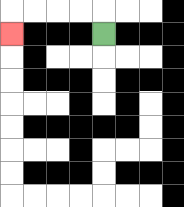{'start': '[4, 1]', 'end': '[0, 1]', 'path_directions': 'U,L,L,L,L,D', 'path_coordinates': '[[4, 1], [4, 0], [3, 0], [2, 0], [1, 0], [0, 0], [0, 1]]'}